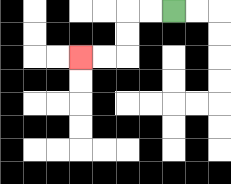{'start': '[7, 0]', 'end': '[3, 2]', 'path_directions': 'L,L,D,D,L,L', 'path_coordinates': '[[7, 0], [6, 0], [5, 0], [5, 1], [5, 2], [4, 2], [3, 2]]'}